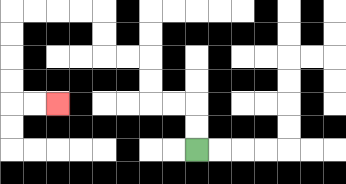{'start': '[8, 6]', 'end': '[2, 4]', 'path_directions': 'U,U,L,L,U,U,L,L,U,U,L,L,L,L,D,D,D,D,R,R', 'path_coordinates': '[[8, 6], [8, 5], [8, 4], [7, 4], [6, 4], [6, 3], [6, 2], [5, 2], [4, 2], [4, 1], [4, 0], [3, 0], [2, 0], [1, 0], [0, 0], [0, 1], [0, 2], [0, 3], [0, 4], [1, 4], [2, 4]]'}